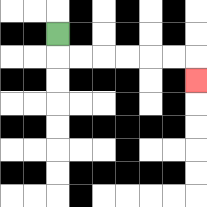{'start': '[2, 1]', 'end': '[8, 3]', 'path_directions': 'D,R,R,R,R,R,R,D', 'path_coordinates': '[[2, 1], [2, 2], [3, 2], [4, 2], [5, 2], [6, 2], [7, 2], [8, 2], [8, 3]]'}